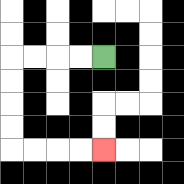{'start': '[4, 2]', 'end': '[4, 6]', 'path_directions': 'L,L,L,L,D,D,D,D,R,R,R,R', 'path_coordinates': '[[4, 2], [3, 2], [2, 2], [1, 2], [0, 2], [0, 3], [0, 4], [0, 5], [0, 6], [1, 6], [2, 6], [3, 6], [4, 6]]'}